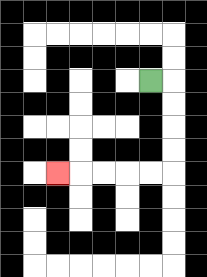{'start': '[6, 3]', 'end': '[2, 7]', 'path_directions': 'R,D,D,D,D,L,L,L,L,L', 'path_coordinates': '[[6, 3], [7, 3], [7, 4], [7, 5], [7, 6], [7, 7], [6, 7], [5, 7], [4, 7], [3, 7], [2, 7]]'}